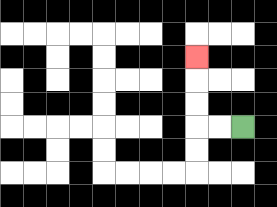{'start': '[10, 5]', 'end': '[8, 2]', 'path_directions': 'L,L,U,U,U', 'path_coordinates': '[[10, 5], [9, 5], [8, 5], [8, 4], [8, 3], [8, 2]]'}